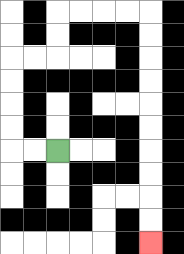{'start': '[2, 6]', 'end': '[6, 10]', 'path_directions': 'L,L,U,U,U,U,R,R,U,U,R,R,R,R,D,D,D,D,D,D,D,D,D,D', 'path_coordinates': '[[2, 6], [1, 6], [0, 6], [0, 5], [0, 4], [0, 3], [0, 2], [1, 2], [2, 2], [2, 1], [2, 0], [3, 0], [4, 0], [5, 0], [6, 0], [6, 1], [6, 2], [6, 3], [6, 4], [6, 5], [6, 6], [6, 7], [6, 8], [6, 9], [6, 10]]'}